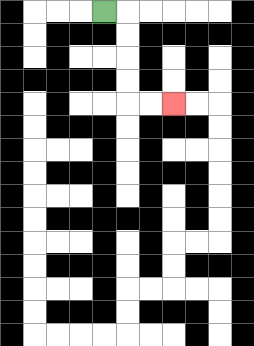{'start': '[4, 0]', 'end': '[7, 4]', 'path_directions': 'R,D,D,D,D,R,R', 'path_coordinates': '[[4, 0], [5, 0], [5, 1], [5, 2], [5, 3], [5, 4], [6, 4], [7, 4]]'}